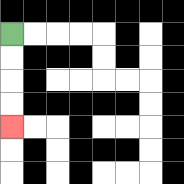{'start': '[0, 1]', 'end': '[0, 5]', 'path_directions': 'D,D,D,D', 'path_coordinates': '[[0, 1], [0, 2], [0, 3], [0, 4], [0, 5]]'}